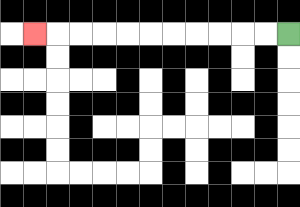{'start': '[12, 1]', 'end': '[1, 1]', 'path_directions': 'L,L,L,L,L,L,L,L,L,L,L', 'path_coordinates': '[[12, 1], [11, 1], [10, 1], [9, 1], [8, 1], [7, 1], [6, 1], [5, 1], [4, 1], [3, 1], [2, 1], [1, 1]]'}